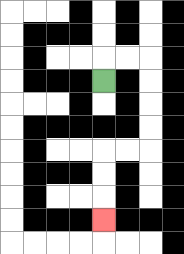{'start': '[4, 3]', 'end': '[4, 9]', 'path_directions': 'U,R,R,D,D,D,D,L,L,D,D,D', 'path_coordinates': '[[4, 3], [4, 2], [5, 2], [6, 2], [6, 3], [6, 4], [6, 5], [6, 6], [5, 6], [4, 6], [4, 7], [4, 8], [4, 9]]'}